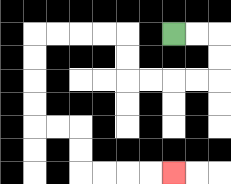{'start': '[7, 1]', 'end': '[7, 7]', 'path_directions': 'R,R,D,D,L,L,L,L,U,U,L,L,L,L,D,D,D,D,R,R,D,D,R,R,R,R', 'path_coordinates': '[[7, 1], [8, 1], [9, 1], [9, 2], [9, 3], [8, 3], [7, 3], [6, 3], [5, 3], [5, 2], [5, 1], [4, 1], [3, 1], [2, 1], [1, 1], [1, 2], [1, 3], [1, 4], [1, 5], [2, 5], [3, 5], [3, 6], [3, 7], [4, 7], [5, 7], [6, 7], [7, 7]]'}